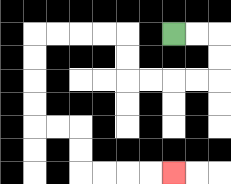{'start': '[7, 1]', 'end': '[7, 7]', 'path_directions': 'R,R,D,D,L,L,L,L,U,U,L,L,L,L,D,D,D,D,R,R,D,D,R,R,R,R', 'path_coordinates': '[[7, 1], [8, 1], [9, 1], [9, 2], [9, 3], [8, 3], [7, 3], [6, 3], [5, 3], [5, 2], [5, 1], [4, 1], [3, 1], [2, 1], [1, 1], [1, 2], [1, 3], [1, 4], [1, 5], [2, 5], [3, 5], [3, 6], [3, 7], [4, 7], [5, 7], [6, 7], [7, 7]]'}